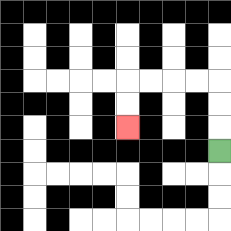{'start': '[9, 6]', 'end': '[5, 5]', 'path_directions': 'U,U,U,L,L,L,L,D,D', 'path_coordinates': '[[9, 6], [9, 5], [9, 4], [9, 3], [8, 3], [7, 3], [6, 3], [5, 3], [5, 4], [5, 5]]'}